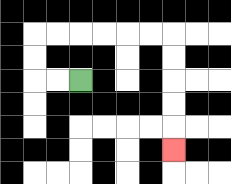{'start': '[3, 3]', 'end': '[7, 6]', 'path_directions': 'L,L,U,U,R,R,R,R,R,R,D,D,D,D,D', 'path_coordinates': '[[3, 3], [2, 3], [1, 3], [1, 2], [1, 1], [2, 1], [3, 1], [4, 1], [5, 1], [6, 1], [7, 1], [7, 2], [7, 3], [7, 4], [7, 5], [7, 6]]'}